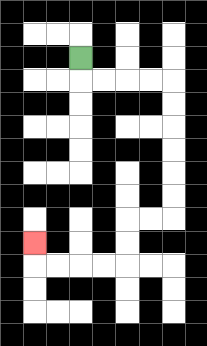{'start': '[3, 2]', 'end': '[1, 10]', 'path_directions': 'D,R,R,R,R,D,D,D,D,D,D,L,L,D,D,L,L,L,L,U', 'path_coordinates': '[[3, 2], [3, 3], [4, 3], [5, 3], [6, 3], [7, 3], [7, 4], [7, 5], [7, 6], [7, 7], [7, 8], [7, 9], [6, 9], [5, 9], [5, 10], [5, 11], [4, 11], [3, 11], [2, 11], [1, 11], [1, 10]]'}